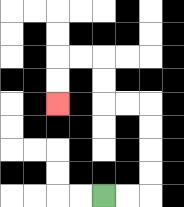{'start': '[4, 8]', 'end': '[2, 4]', 'path_directions': 'R,R,U,U,U,U,L,L,U,U,L,L,D,D', 'path_coordinates': '[[4, 8], [5, 8], [6, 8], [6, 7], [6, 6], [6, 5], [6, 4], [5, 4], [4, 4], [4, 3], [4, 2], [3, 2], [2, 2], [2, 3], [2, 4]]'}